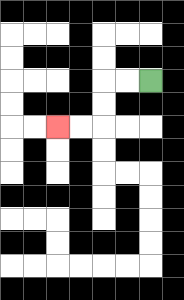{'start': '[6, 3]', 'end': '[2, 5]', 'path_directions': 'L,L,D,D,L,L', 'path_coordinates': '[[6, 3], [5, 3], [4, 3], [4, 4], [4, 5], [3, 5], [2, 5]]'}